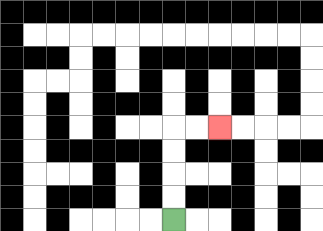{'start': '[7, 9]', 'end': '[9, 5]', 'path_directions': 'U,U,U,U,R,R', 'path_coordinates': '[[7, 9], [7, 8], [7, 7], [7, 6], [7, 5], [8, 5], [9, 5]]'}